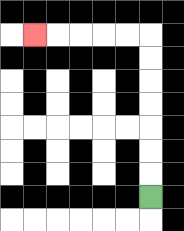{'start': '[6, 8]', 'end': '[1, 1]', 'path_directions': 'U,U,U,U,U,U,U,L,L,L,L,L', 'path_coordinates': '[[6, 8], [6, 7], [6, 6], [6, 5], [6, 4], [6, 3], [6, 2], [6, 1], [5, 1], [4, 1], [3, 1], [2, 1], [1, 1]]'}